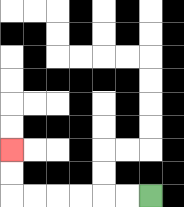{'start': '[6, 8]', 'end': '[0, 6]', 'path_directions': 'L,L,L,L,L,L,U,U', 'path_coordinates': '[[6, 8], [5, 8], [4, 8], [3, 8], [2, 8], [1, 8], [0, 8], [0, 7], [0, 6]]'}